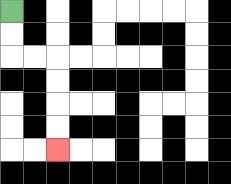{'start': '[0, 0]', 'end': '[2, 6]', 'path_directions': 'D,D,R,R,D,D,D,D', 'path_coordinates': '[[0, 0], [0, 1], [0, 2], [1, 2], [2, 2], [2, 3], [2, 4], [2, 5], [2, 6]]'}